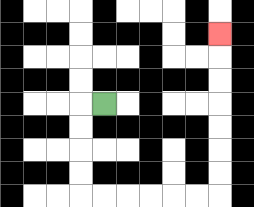{'start': '[4, 4]', 'end': '[9, 1]', 'path_directions': 'L,D,D,D,D,R,R,R,R,R,R,U,U,U,U,U,U,U', 'path_coordinates': '[[4, 4], [3, 4], [3, 5], [3, 6], [3, 7], [3, 8], [4, 8], [5, 8], [6, 8], [7, 8], [8, 8], [9, 8], [9, 7], [9, 6], [9, 5], [9, 4], [9, 3], [9, 2], [9, 1]]'}